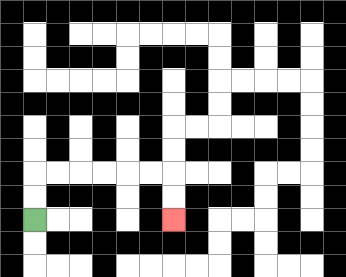{'start': '[1, 9]', 'end': '[7, 9]', 'path_directions': 'U,U,R,R,R,R,R,R,D,D', 'path_coordinates': '[[1, 9], [1, 8], [1, 7], [2, 7], [3, 7], [4, 7], [5, 7], [6, 7], [7, 7], [7, 8], [7, 9]]'}